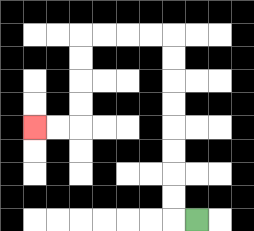{'start': '[8, 9]', 'end': '[1, 5]', 'path_directions': 'L,U,U,U,U,U,U,U,U,L,L,L,L,D,D,D,D,L,L', 'path_coordinates': '[[8, 9], [7, 9], [7, 8], [7, 7], [7, 6], [7, 5], [7, 4], [7, 3], [7, 2], [7, 1], [6, 1], [5, 1], [4, 1], [3, 1], [3, 2], [3, 3], [3, 4], [3, 5], [2, 5], [1, 5]]'}